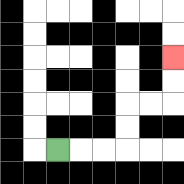{'start': '[2, 6]', 'end': '[7, 2]', 'path_directions': 'R,R,R,U,U,R,R,U,U', 'path_coordinates': '[[2, 6], [3, 6], [4, 6], [5, 6], [5, 5], [5, 4], [6, 4], [7, 4], [7, 3], [7, 2]]'}